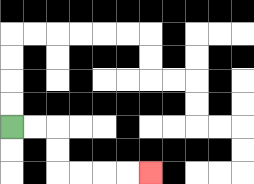{'start': '[0, 5]', 'end': '[6, 7]', 'path_directions': 'R,R,D,D,R,R,R,R', 'path_coordinates': '[[0, 5], [1, 5], [2, 5], [2, 6], [2, 7], [3, 7], [4, 7], [5, 7], [6, 7]]'}